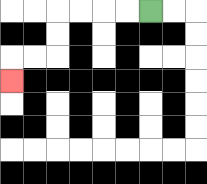{'start': '[6, 0]', 'end': '[0, 3]', 'path_directions': 'L,L,L,L,D,D,L,L,D', 'path_coordinates': '[[6, 0], [5, 0], [4, 0], [3, 0], [2, 0], [2, 1], [2, 2], [1, 2], [0, 2], [0, 3]]'}